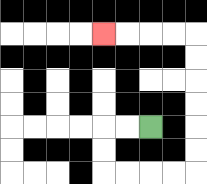{'start': '[6, 5]', 'end': '[4, 1]', 'path_directions': 'L,L,D,D,R,R,R,R,U,U,U,U,U,U,L,L,L,L', 'path_coordinates': '[[6, 5], [5, 5], [4, 5], [4, 6], [4, 7], [5, 7], [6, 7], [7, 7], [8, 7], [8, 6], [8, 5], [8, 4], [8, 3], [8, 2], [8, 1], [7, 1], [6, 1], [5, 1], [4, 1]]'}